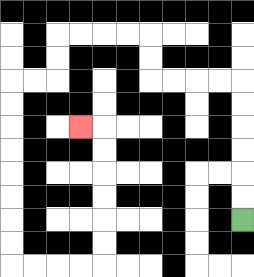{'start': '[10, 9]', 'end': '[3, 5]', 'path_directions': 'U,U,U,U,U,U,L,L,L,L,U,U,L,L,L,L,D,D,L,L,D,D,D,D,D,D,D,D,R,R,R,R,U,U,U,U,U,U,L', 'path_coordinates': '[[10, 9], [10, 8], [10, 7], [10, 6], [10, 5], [10, 4], [10, 3], [9, 3], [8, 3], [7, 3], [6, 3], [6, 2], [6, 1], [5, 1], [4, 1], [3, 1], [2, 1], [2, 2], [2, 3], [1, 3], [0, 3], [0, 4], [0, 5], [0, 6], [0, 7], [0, 8], [0, 9], [0, 10], [0, 11], [1, 11], [2, 11], [3, 11], [4, 11], [4, 10], [4, 9], [4, 8], [4, 7], [4, 6], [4, 5], [3, 5]]'}